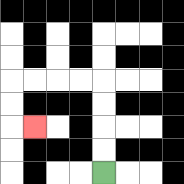{'start': '[4, 7]', 'end': '[1, 5]', 'path_directions': 'U,U,U,U,L,L,L,L,D,D,R', 'path_coordinates': '[[4, 7], [4, 6], [4, 5], [4, 4], [4, 3], [3, 3], [2, 3], [1, 3], [0, 3], [0, 4], [0, 5], [1, 5]]'}